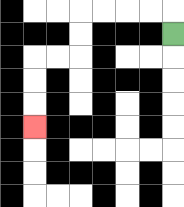{'start': '[7, 1]', 'end': '[1, 5]', 'path_directions': 'U,L,L,L,L,D,D,L,L,D,D,D', 'path_coordinates': '[[7, 1], [7, 0], [6, 0], [5, 0], [4, 0], [3, 0], [3, 1], [3, 2], [2, 2], [1, 2], [1, 3], [1, 4], [1, 5]]'}